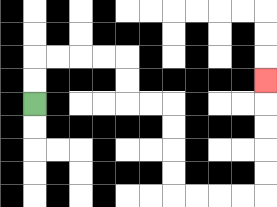{'start': '[1, 4]', 'end': '[11, 3]', 'path_directions': 'U,U,R,R,R,R,D,D,R,R,D,D,D,D,R,R,R,R,U,U,U,U,U', 'path_coordinates': '[[1, 4], [1, 3], [1, 2], [2, 2], [3, 2], [4, 2], [5, 2], [5, 3], [5, 4], [6, 4], [7, 4], [7, 5], [7, 6], [7, 7], [7, 8], [8, 8], [9, 8], [10, 8], [11, 8], [11, 7], [11, 6], [11, 5], [11, 4], [11, 3]]'}